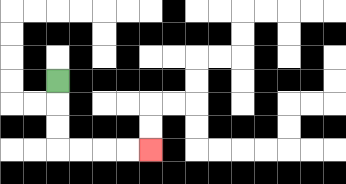{'start': '[2, 3]', 'end': '[6, 6]', 'path_directions': 'D,D,D,R,R,R,R', 'path_coordinates': '[[2, 3], [2, 4], [2, 5], [2, 6], [3, 6], [4, 6], [5, 6], [6, 6]]'}